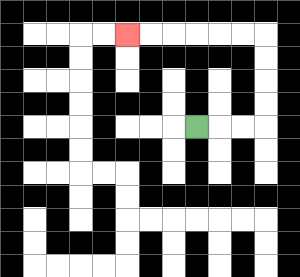{'start': '[8, 5]', 'end': '[5, 1]', 'path_directions': 'R,R,R,U,U,U,U,L,L,L,L,L,L', 'path_coordinates': '[[8, 5], [9, 5], [10, 5], [11, 5], [11, 4], [11, 3], [11, 2], [11, 1], [10, 1], [9, 1], [8, 1], [7, 1], [6, 1], [5, 1]]'}